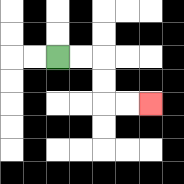{'start': '[2, 2]', 'end': '[6, 4]', 'path_directions': 'R,R,D,D,R,R', 'path_coordinates': '[[2, 2], [3, 2], [4, 2], [4, 3], [4, 4], [5, 4], [6, 4]]'}